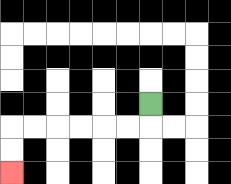{'start': '[6, 4]', 'end': '[0, 7]', 'path_directions': 'D,L,L,L,L,L,L,D,D', 'path_coordinates': '[[6, 4], [6, 5], [5, 5], [4, 5], [3, 5], [2, 5], [1, 5], [0, 5], [0, 6], [0, 7]]'}